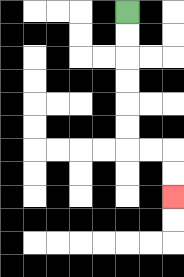{'start': '[5, 0]', 'end': '[7, 8]', 'path_directions': 'D,D,D,D,D,D,R,R,D,D', 'path_coordinates': '[[5, 0], [5, 1], [5, 2], [5, 3], [5, 4], [5, 5], [5, 6], [6, 6], [7, 6], [7, 7], [7, 8]]'}